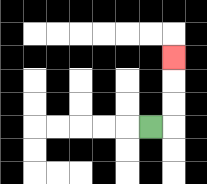{'start': '[6, 5]', 'end': '[7, 2]', 'path_directions': 'R,U,U,U', 'path_coordinates': '[[6, 5], [7, 5], [7, 4], [7, 3], [7, 2]]'}